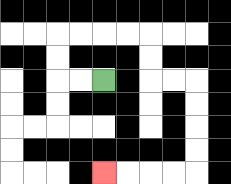{'start': '[4, 3]', 'end': '[4, 7]', 'path_directions': 'L,L,U,U,R,R,R,R,D,D,R,R,D,D,D,D,L,L,L,L', 'path_coordinates': '[[4, 3], [3, 3], [2, 3], [2, 2], [2, 1], [3, 1], [4, 1], [5, 1], [6, 1], [6, 2], [6, 3], [7, 3], [8, 3], [8, 4], [8, 5], [8, 6], [8, 7], [7, 7], [6, 7], [5, 7], [4, 7]]'}